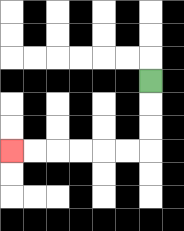{'start': '[6, 3]', 'end': '[0, 6]', 'path_directions': 'D,D,D,L,L,L,L,L,L', 'path_coordinates': '[[6, 3], [6, 4], [6, 5], [6, 6], [5, 6], [4, 6], [3, 6], [2, 6], [1, 6], [0, 6]]'}